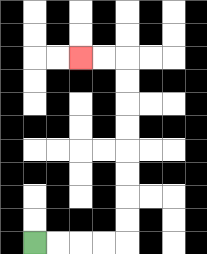{'start': '[1, 10]', 'end': '[3, 2]', 'path_directions': 'R,R,R,R,U,U,U,U,U,U,U,U,L,L', 'path_coordinates': '[[1, 10], [2, 10], [3, 10], [4, 10], [5, 10], [5, 9], [5, 8], [5, 7], [5, 6], [5, 5], [5, 4], [5, 3], [5, 2], [4, 2], [3, 2]]'}